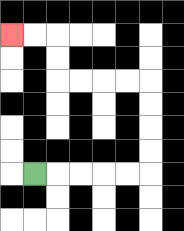{'start': '[1, 7]', 'end': '[0, 1]', 'path_directions': 'R,R,R,R,R,U,U,U,U,L,L,L,L,U,U,L,L', 'path_coordinates': '[[1, 7], [2, 7], [3, 7], [4, 7], [5, 7], [6, 7], [6, 6], [6, 5], [6, 4], [6, 3], [5, 3], [4, 3], [3, 3], [2, 3], [2, 2], [2, 1], [1, 1], [0, 1]]'}